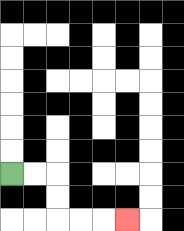{'start': '[0, 7]', 'end': '[5, 9]', 'path_directions': 'R,R,D,D,R,R,R', 'path_coordinates': '[[0, 7], [1, 7], [2, 7], [2, 8], [2, 9], [3, 9], [4, 9], [5, 9]]'}